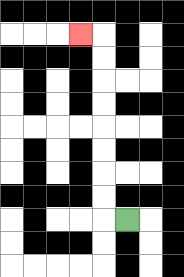{'start': '[5, 9]', 'end': '[3, 1]', 'path_directions': 'L,U,U,U,U,U,U,U,U,L', 'path_coordinates': '[[5, 9], [4, 9], [4, 8], [4, 7], [4, 6], [4, 5], [4, 4], [4, 3], [4, 2], [4, 1], [3, 1]]'}